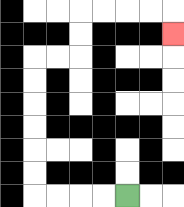{'start': '[5, 8]', 'end': '[7, 1]', 'path_directions': 'L,L,L,L,U,U,U,U,U,U,R,R,U,U,R,R,R,R,D', 'path_coordinates': '[[5, 8], [4, 8], [3, 8], [2, 8], [1, 8], [1, 7], [1, 6], [1, 5], [1, 4], [1, 3], [1, 2], [2, 2], [3, 2], [3, 1], [3, 0], [4, 0], [5, 0], [6, 0], [7, 0], [7, 1]]'}